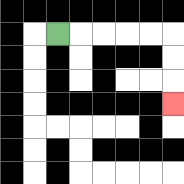{'start': '[2, 1]', 'end': '[7, 4]', 'path_directions': 'R,R,R,R,R,D,D,D', 'path_coordinates': '[[2, 1], [3, 1], [4, 1], [5, 1], [6, 1], [7, 1], [7, 2], [7, 3], [7, 4]]'}